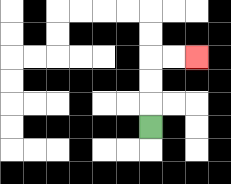{'start': '[6, 5]', 'end': '[8, 2]', 'path_directions': 'U,U,U,R,R', 'path_coordinates': '[[6, 5], [6, 4], [6, 3], [6, 2], [7, 2], [8, 2]]'}